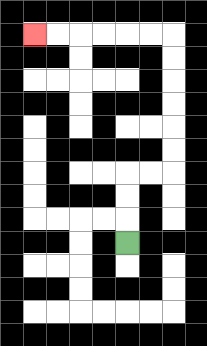{'start': '[5, 10]', 'end': '[1, 1]', 'path_directions': 'U,U,U,R,R,U,U,U,U,U,U,L,L,L,L,L,L', 'path_coordinates': '[[5, 10], [5, 9], [5, 8], [5, 7], [6, 7], [7, 7], [7, 6], [7, 5], [7, 4], [7, 3], [7, 2], [7, 1], [6, 1], [5, 1], [4, 1], [3, 1], [2, 1], [1, 1]]'}